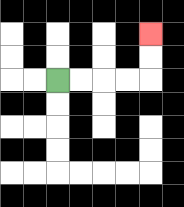{'start': '[2, 3]', 'end': '[6, 1]', 'path_directions': 'R,R,R,R,U,U', 'path_coordinates': '[[2, 3], [3, 3], [4, 3], [5, 3], [6, 3], [6, 2], [6, 1]]'}